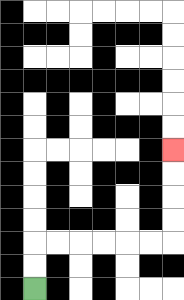{'start': '[1, 12]', 'end': '[7, 6]', 'path_directions': 'U,U,R,R,R,R,R,R,U,U,U,U', 'path_coordinates': '[[1, 12], [1, 11], [1, 10], [2, 10], [3, 10], [4, 10], [5, 10], [6, 10], [7, 10], [7, 9], [7, 8], [7, 7], [7, 6]]'}